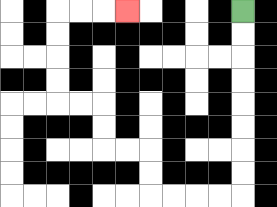{'start': '[10, 0]', 'end': '[5, 0]', 'path_directions': 'D,D,D,D,D,D,D,D,L,L,L,L,U,U,L,L,U,U,L,L,U,U,U,U,R,R,R', 'path_coordinates': '[[10, 0], [10, 1], [10, 2], [10, 3], [10, 4], [10, 5], [10, 6], [10, 7], [10, 8], [9, 8], [8, 8], [7, 8], [6, 8], [6, 7], [6, 6], [5, 6], [4, 6], [4, 5], [4, 4], [3, 4], [2, 4], [2, 3], [2, 2], [2, 1], [2, 0], [3, 0], [4, 0], [5, 0]]'}